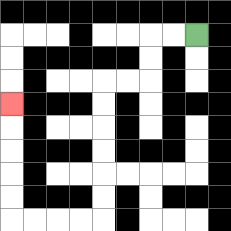{'start': '[8, 1]', 'end': '[0, 4]', 'path_directions': 'L,L,D,D,L,L,D,D,D,D,D,D,L,L,L,L,U,U,U,U,U', 'path_coordinates': '[[8, 1], [7, 1], [6, 1], [6, 2], [6, 3], [5, 3], [4, 3], [4, 4], [4, 5], [4, 6], [4, 7], [4, 8], [4, 9], [3, 9], [2, 9], [1, 9], [0, 9], [0, 8], [0, 7], [0, 6], [0, 5], [0, 4]]'}